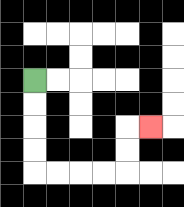{'start': '[1, 3]', 'end': '[6, 5]', 'path_directions': 'D,D,D,D,R,R,R,R,U,U,R', 'path_coordinates': '[[1, 3], [1, 4], [1, 5], [1, 6], [1, 7], [2, 7], [3, 7], [4, 7], [5, 7], [5, 6], [5, 5], [6, 5]]'}